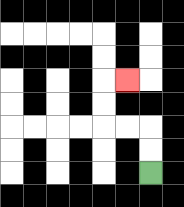{'start': '[6, 7]', 'end': '[5, 3]', 'path_directions': 'U,U,L,L,U,U,R', 'path_coordinates': '[[6, 7], [6, 6], [6, 5], [5, 5], [4, 5], [4, 4], [4, 3], [5, 3]]'}